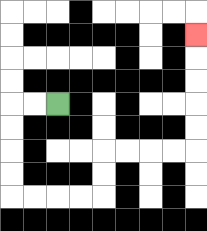{'start': '[2, 4]', 'end': '[8, 1]', 'path_directions': 'L,L,D,D,D,D,R,R,R,R,U,U,R,R,R,R,U,U,U,U,U', 'path_coordinates': '[[2, 4], [1, 4], [0, 4], [0, 5], [0, 6], [0, 7], [0, 8], [1, 8], [2, 8], [3, 8], [4, 8], [4, 7], [4, 6], [5, 6], [6, 6], [7, 6], [8, 6], [8, 5], [8, 4], [8, 3], [8, 2], [8, 1]]'}